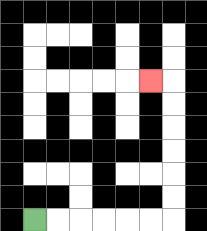{'start': '[1, 9]', 'end': '[6, 3]', 'path_directions': 'R,R,R,R,R,R,U,U,U,U,U,U,L', 'path_coordinates': '[[1, 9], [2, 9], [3, 9], [4, 9], [5, 9], [6, 9], [7, 9], [7, 8], [7, 7], [7, 6], [7, 5], [7, 4], [7, 3], [6, 3]]'}